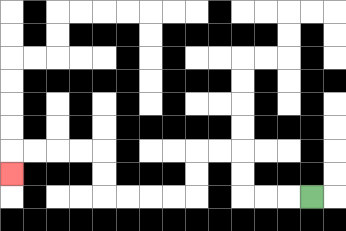{'start': '[13, 8]', 'end': '[0, 7]', 'path_directions': 'L,L,L,U,U,L,L,D,D,L,L,L,L,U,U,L,L,L,L,D', 'path_coordinates': '[[13, 8], [12, 8], [11, 8], [10, 8], [10, 7], [10, 6], [9, 6], [8, 6], [8, 7], [8, 8], [7, 8], [6, 8], [5, 8], [4, 8], [4, 7], [4, 6], [3, 6], [2, 6], [1, 6], [0, 6], [0, 7]]'}